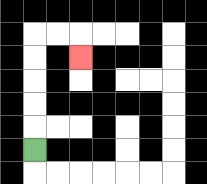{'start': '[1, 6]', 'end': '[3, 2]', 'path_directions': 'U,U,U,U,U,R,R,D', 'path_coordinates': '[[1, 6], [1, 5], [1, 4], [1, 3], [1, 2], [1, 1], [2, 1], [3, 1], [3, 2]]'}